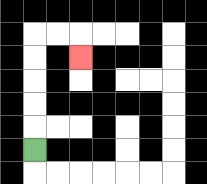{'start': '[1, 6]', 'end': '[3, 2]', 'path_directions': 'U,U,U,U,U,R,R,D', 'path_coordinates': '[[1, 6], [1, 5], [1, 4], [1, 3], [1, 2], [1, 1], [2, 1], [3, 1], [3, 2]]'}